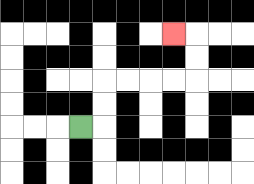{'start': '[3, 5]', 'end': '[7, 1]', 'path_directions': 'R,U,U,R,R,R,R,U,U,L', 'path_coordinates': '[[3, 5], [4, 5], [4, 4], [4, 3], [5, 3], [6, 3], [7, 3], [8, 3], [8, 2], [8, 1], [7, 1]]'}